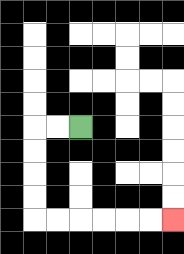{'start': '[3, 5]', 'end': '[7, 9]', 'path_directions': 'L,L,D,D,D,D,R,R,R,R,R,R', 'path_coordinates': '[[3, 5], [2, 5], [1, 5], [1, 6], [1, 7], [1, 8], [1, 9], [2, 9], [3, 9], [4, 9], [5, 9], [6, 9], [7, 9]]'}